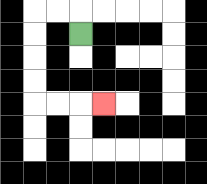{'start': '[3, 1]', 'end': '[4, 4]', 'path_directions': 'U,L,L,D,D,D,D,R,R,R', 'path_coordinates': '[[3, 1], [3, 0], [2, 0], [1, 0], [1, 1], [1, 2], [1, 3], [1, 4], [2, 4], [3, 4], [4, 4]]'}